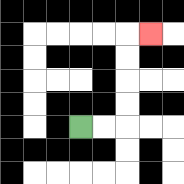{'start': '[3, 5]', 'end': '[6, 1]', 'path_directions': 'R,R,U,U,U,U,R', 'path_coordinates': '[[3, 5], [4, 5], [5, 5], [5, 4], [5, 3], [5, 2], [5, 1], [6, 1]]'}